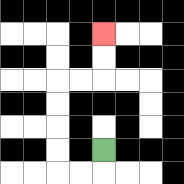{'start': '[4, 6]', 'end': '[4, 1]', 'path_directions': 'D,L,L,U,U,U,U,R,R,U,U', 'path_coordinates': '[[4, 6], [4, 7], [3, 7], [2, 7], [2, 6], [2, 5], [2, 4], [2, 3], [3, 3], [4, 3], [4, 2], [4, 1]]'}